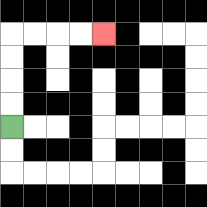{'start': '[0, 5]', 'end': '[4, 1]', 'path_directions': 'U,U,U,U,R,R,R,R', 'path_coordinates': '[[0, 5], [0, 4], [0, 3], [0, 2], [0, 1], [1, 1], [2, 1], [3, 1], [4, 1]]'}